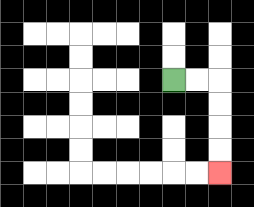{'start': '[7, 3]', 'end': '[9, 7]', 'path_directions': 'R,R,D,D,D,D', 'path_coordinates': '[[7, 3], [8, 3], [9, 3], [9, 4], [9, 5], [9, 6], [9, 7]]'}